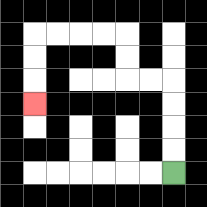{'start': '[7, 7]', 'end': '[1, 4]', 'path_directions': 'U,U,U,U,L,L,U,U,L,L,L,L,D,D,D', 'path_coordinates': '[[7, 7], [7, 6], [7, 5], [7, 4], [7, 3], [6, 3], [5, 3], [5, 2], [5, 1], [4, 1], [3, 1], [2, 1], [1, 1], [1, 2], [1, 3], [1, 4]]'}